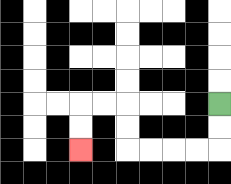{'start': '[9, 4]', 'end': '[3, 6]', 'path_directions': 'D,D,L,L,L,L,U,U,L,L,D,D', 'path_coordinates': '[[9, 4], [9, 5], [9, 6], [8, 6], [7, 6], [6, 6], [5, 6], [5, 5], [5, 4], [4, 4], [3, 4], [3, 5], [3, 6]]'}